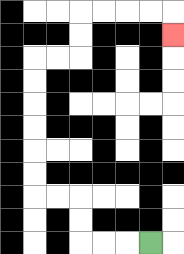{'start': '[6, 10]', 'end': '[7, 1]', 'path_directions': 'L,L,L,U,U,L,L,U,U,U,U,U,U,R,R,U,U,R,R,R,R,D', 'path_coordinates': '[[6, 10], [5, 10], [4, 10], [3, 10], [3, 9], [3, 8], [2, 8], [1, 8], [1, 7], [1, 6], [1, 5], [1, 4], [1, 3], [1, 2], [2, 2], [3, 2], [3, 1], [3, 0], [4, 0], [5, 0], [6, 0], [7, 0], [7, 1]]'}